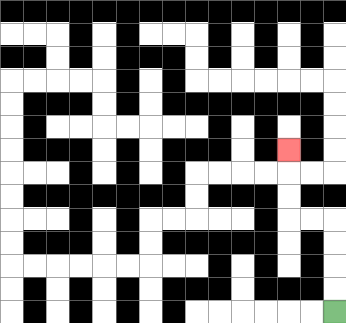{'start': '[14, 13]', 'end': '[12, 6]', 'path_directions': 'U,U,U,U,L,L,U,U,U', 'path_coordinates': '[[14, 13], [14, 12], [14, 11], [14, 10], [14, 9], [13, 9], [12, 9], [12, 8], [12, 7], [12, 6]]'}